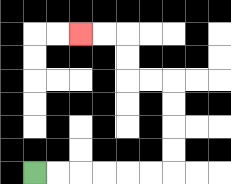{'start': '[1, 7]', 'end': '[3, 1]', 'path_directions': 'R,R,R,R,R,R,U,U,U,U,L,L,U,U,L,L', 'path_coordinates': '[[1, 7], [2, 7], [3, 7], [4, 7], [5, 7], [6, 7], [7, 7], [7, 6], [7, 5], [7, 4], [7, 3], [6, 3], [5, 3], [5, 2], [5, 1], [4, 1], [3, 1]]'}